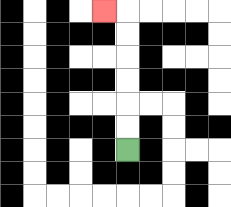{'start': '[5, 6]', 'end': '[4, 0]', 'path_directions': 'U,U,U,U,U,U,L', 'path_coordinates': '[[5, 6], [5, 5], [5, 4], [5, 3], [5, 2], [5, 1], [5, 0], [4, 0]]'}